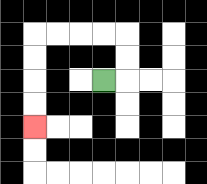{'start': '[4, 3]', 'end': '[1, 5]', 'path_directions': 'R,U,U,L,L,L,L,D,D,D,D', 'path_coordinates': '[[4, 3], [5, 3], [5, 2], [5, 1], [4, 1], [3, 1], [2, 1], [1, 1], [1, 2], [1, 3], [1, 4], [1, 5]]'}